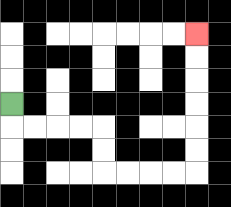{'start': '[0, 4]', 'end': '[8, 1]', 'path_directions': 'D,R,R,R,R,D,D,R,R,R,R,U,U,U,U,U,U', 'path_coordinates': '[[0, 4], [0, 5], [1, 5], [2, 5], [3, 5], [4, 5], [4, 6], [4, 7], [5, 7], [6, 7], [7, 7], [8, 7], [8, 6], [8, 5], [8, 4], [8, 3], [8, 2], [8, 1]]'}